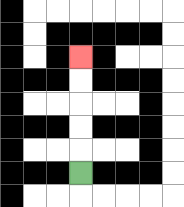{'start': '[3, 7]', 'end': '[3, 2]', 'path_directions': 'U,U,U,U,U', 'path_coordinates': '[[3, 7], [3, 6], [3, 5], [3, 4], [3, 3], [3, 2]]'}